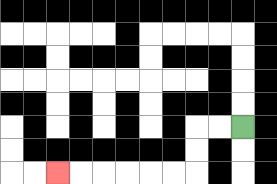{'start': '[10, 5]', 'end': '[2, 7]', 'path_directions': 'L,L,D,D,L,L,L,L,L,L', 'path_coordinates': '[[10, 5], [9, 5], [8, 5], [8, 6], [8, 7], [7, 7], [6, 7], [5, 7], [4, 7], [3, 7], [2, 7]]'}